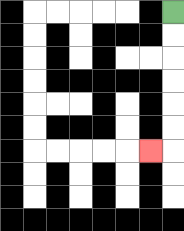{'start': '[7, 0]', 'end': '[6, 6]', 'path_directions': 'D,D,D,D,D,D,L', 'path_coordinates': '[[7, 0], [7, 1], [7, 2], [7, 3], [7, 4], [7, 5], [7, 6], [6, 6]]'}